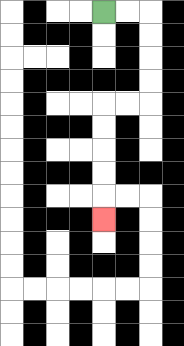{'start': '[4, 0]', 'end': '[4, 9]', 'path_directions': 'R,R,D,D,D,D,L,L,D,D,D,D,D', 'path_coordinates': '[[4, 0], [5, 0], [6, 0], [6, 1], [6, 2], [6, 3], [6, 4], [5, 4], [4, 4], [4, 5], [4, 6], [4, 7], [4, 8], [4, 9]]'}